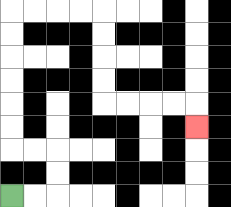{'start': '[0, 8]', 'end': '[8, 5]', 'path_directions': 'R,R,U,U,L,L,U,U,U,U,U,U,R,R,R,R,D,D,D,D,R,R,R,R,D', 'path_coordinates': '[[0, 8], [1, 8], [2, 8], [2, 7], [2, 6], [1, 6], [0, 6], [0, 5], [0, 4], [0, 3], [0, 2], [0, 1], [0, 0], [1, 0], [2, 0], [3, 0], [4, 0], [4, 1], [4, 2], [4, 3], [4, 4], [5, 4], [6, 4], [7, 4], [8, 4], [8, 5]]'}